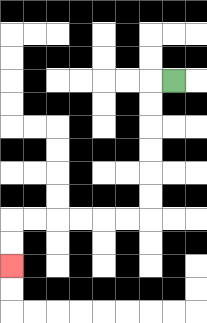{'start': '[7, 3]', 'end': '[0, 11]', 'path_directions': 'L,D,D,D,D,D,D,L,L,L,L,L,L,D,D', 'path_coordinates': '[[7, 3], [6, 3], [6, 4], [6, 5], [6, 6], [6, 7], [6, 8], [6, 9], [5, 9], [4, 9], [3, 9], [2, 9], [1, 9], [0, 9], [0, 10], [0, 11]]'}